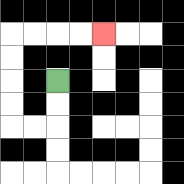{'start': '[2, 3]', 'end': '[4, 1]', 'path_directions': 'D,D,L,L,U,U,U,U,R,R,R,R', 'path_coordinates': '[[2, 3], [2, 4], [2, 5], [1, 5], [0, 5], [0, 4], [0, 3], [0, 2], [0, 1], [1, 1], [2, 1], [3, 1], [4, 1]]'}